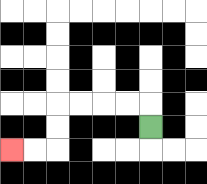{'start': '[6, 5]', 'end': '[0, 6]', 'path_directions': 'U,L,L,L,L,D,D,L,L', 'path_coordinates': '[[6, 5], [6, 4], [5, 4], [4, 4], [3, 4], [2, 4], [2, 5], [2, 6], [1, 6], [0, 6]]'}